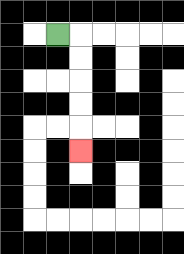{'start': '[2, 1]', 'end': '[3, 6]', 'path_directions': 'R,D,D,D,D,D', 'path_coordinates': '[[2, 1], [3, 1], [3, 2], [3, 3], [3, 4], [3, 5], [3, 6]]'}